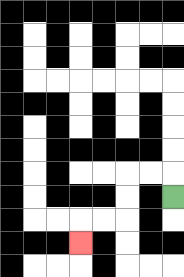{'start': '[7, 8]', 'end': '[3, 10]', 'path_directions': 'U,L,L,D,D,L,L,D', 'path_coordinates': '[[7, 8], [7, 7], [6, 7], [5, 7], [5, 8], [5, 9], [4, 9], [3, 9], [3, 10]]'}